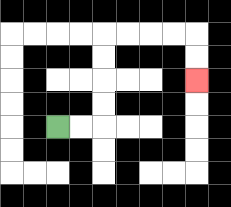{'start': '[2, 5]', 'end': '[8, 3]', 'path_directions': 'R,R,U,U,U,U,R,R,R,R,D,D', 'path_coordinates': '[[2, 5], [3, 5], [4, 5], [4, 4], [4, 3], [4, 2], [4, 1], [5, 1], [6, 1], [7, 1], [8, 1], [8, 2], [8, 3]]'}